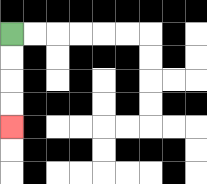{'start': '[0, 1]', 'end': '[0, 5]', 'path_directions': 'D,D,D,D', 'path_coordinates': '[[0, 1], [0, 2], [0, 3], [0, 4], [0, 5]]'}